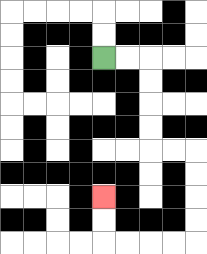{'start': '[4, 2]', 'end': '[4, 8]', 'path_directions': 'R,R,D,D,D,D,R,R,D,D,D,D,L,L,L,L,U,U', 'path_coordinates': '[[4, 2], [5, 2], [6, 2], [6, 3], [6, 4], [6, 5], [6, 6], [7, 6], [8, 6], [8, 7], [8, 8], [8, 9], [8, 10], [7, 10], [6, 10], [5, 10], [4, 10], [4, 9], [4, 8]]'}